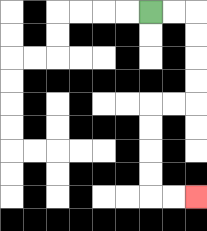{'start': '[6, 0]', 'end': '[8, 8]', 'path_directions': 'R,R,D,D,D,D,L,L,D,D,D,D,R,R', 'path_coordinates': '[[6, 0], [7, 0], [8, 0], [8, 1], [8, 2], [8, 3], [8, 4], [7, 4], [6, 4], [6, 5], [6, 6], [6, 7], [6, 8], [7, 8], [8, 8]]'}